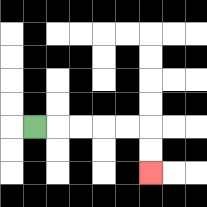{'start': '[1, 5]', 'end': '[6, 7]', 'path_directions': 'R,R,R,R,R,D,D', 'path_coordinates': '[[1, 5], [2, 5], [3, 5], [4, 5], [5, 5], [6, 5], [6, 6], [6, 7]]'}